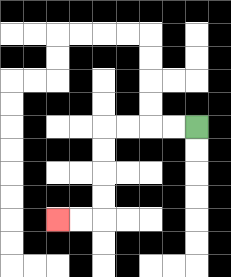{'start': '[8, 5]', 'end': '[2, 9]', 'path_directions': 'L,L,L,L,D,D,D,D,L,L', 'path_coordinates': '[[8, 5], [7, 5], [6, 5], [5, 5], [4, 5], [4, 6], [4, 7], [4, 8], [4, 9], [3, 9], [2, 9]]'}